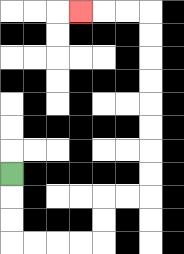{'start': '[0, 7]', 'end': '[3, 0]', 'path_directions': 'D,D,D,R,R,R,R,U,U,R,R,U,U,U,U,U,U,U,U,L,L,L', 'path_coordinates': '[[0, 7], [0, 8], [0, 9], [0, 10], [1, 10], [2, 10], [3, 10], [4, 10], [4, 9], [4, 8], [5, 8], [6, 8], [6, 7], [6, 6], [6, 5], [6, 4], [6, 3], [6, 2], [6, 1], [6, 0], [5, 0], [4, 0], [3, 0]]'}